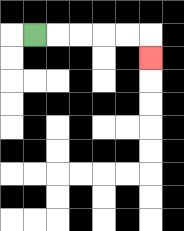{'start': '[1, 1]', 'end': '[6, 2]', 'path_directions': 'R,R,R,R,R,D', 'path_coordinates': '[[1, 1], [2, 1], [3, 1], [4, 1], [5, 1], [6, 1], [6, 2]]'}